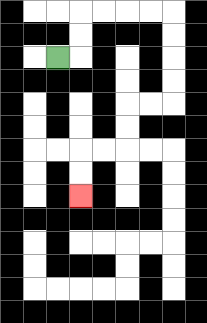{'start': '[2, 2]', 'end': '[3, 8]', 'path_directions': 'R,U,U,R,R,R,R,D,D,D,D,L,L,D,D,L,L,D,D', 'path_coordinates': '[[2, 2], [3, 2], [3, 1], [3, 0], [4, 0], [5, 0], [6, 0], [7, 0], [7, 1], [7, 2], [7, 3], [7, 4], [6, 4], [5, 4], [5, 5], [5, 6], [4, 6], [3, 6], [3, 7], [3, 8]]'}